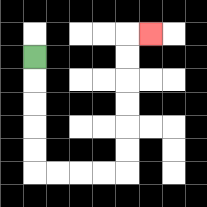{'start': '[1, 2]', 'end': '[6, 1]', 'path_directions': 'D,D,D,D,D,R,R,R,R,U,U,U,U,U,U,R', 'path_coordinates': '[[1, 2], [1, 3], [1, 4], [1, 5], [1, 6], [1, 7], [2, 7], [3, 7], [4, 7], [5, 7], [5, 6], [5, 5], [5, 4], [5, 3], [5, 2], [5, 1], [6, 1]]'}